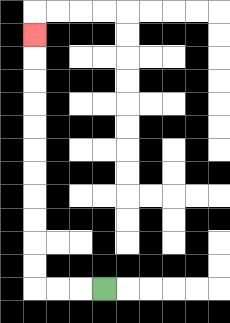{'start': '[4, 12]', 'end': '[1, 1]', 'path_directions': 'L,L,L,U,U,U,U,U,U,U,U,U,U,U', 'path_coordinates': '[[4, 12], [3, 12], [2, 12], [1, 12], [1, 11], [1, 10], [1, 9], [1, 8], [1, 7], [1, 6], [1, 5], [1, 4], [1, 3], [1, 2], [1, 1]]'}